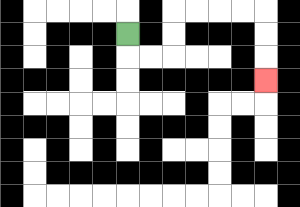{'start': '[5, 1]', 'end': '[11, 3]', 'path_directions': 'D,R,R,U,U,R,R,R,R,D,D,D', 'path_coordinates': '[[5, 1], [5, 2], [6, 2], [7, 2], [7, 1], [7, 0], [8, 0], [9, 0], [10, 0], [11, 0], [11, 1], [11, 2], [11, 3]]'}